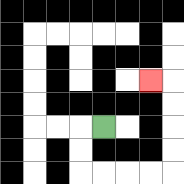{'start': '[4, 5]', 'end': '[6, 3]', 'path_directions': 'L,D,D,R,R,R,R,U,U,U,U,L', 'path_coordinates': '[[4, 5], [3, 5], [3, 6], [3, 7], [4, 7], [5, 7], [6, 7], [7, 7], [7, 6], [7, 5], [7, 4], [7, 3], [6, 3]]'}